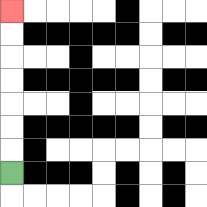{'start': '[0, 7]', 'end': '[0, 0]', 'path_directions': 'U,U,U,U,U,U,U', 'path_coordinates': '[[0, 7], [0, 6], [0, 5], [0, 4], [0, 3], [0, 2], [0, 1], [0, 0]]'}